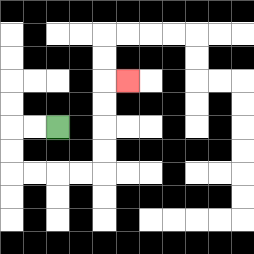{'start': '[2, 5]', 'end': '[5, 3]', 'path_directions': 'L,L,D,D,R,R,R,R,U,U,U,U,R', 'path_coordinates': '[[2, 5], [1, 5], [0, 5], [0, 6], [0, 7], [1, 7], [2, 7], [3, 7], [4, 7], [4, 6], [4, 5], [4, 4], [4, 3], [5, 3]]'}